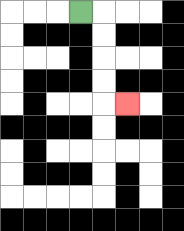{'start': '[3, 0]', 'end': '[5, 4]', 'path_directions': 'R,D,D,D,D,R', 'path_coordinates': '[[3, 0], [4, 0], [4, 1], [4, 2], [4, 3], [4, 4], [5, 4]]'}